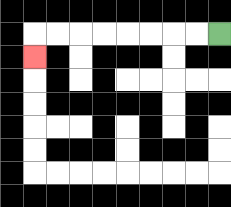{'start': '[9, 1]', 'end': '[1, 2]', 'path_directions': 'L,L,L,L,L,L,L,L,D', 'path_coordinates': '[[9, 1], [8, 1], [7, 1], [6, 1], [5, 1], [4, 1], [3, 1], [2, 1], [1, 1], [1, 2]]'}